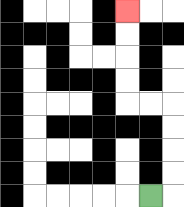{'start': '[6, 8]', 'end': '[5, 0]', 'path_directions': 'R,U,U,U,U,L,L,U,U,U,U', 'path_coordinates': '[[6, 8], [7, 8], [7, 7], [7, 6], [7, 5], [7, 4], [6, 4], [5, 4], [5, 3], [5, 2], [5, 1], [5, 0]]'}